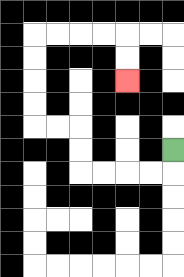{'start': '[7, 6]', 'end': '[5, 3]', 'path_directions': 'D,L,L,L,L,U,U,L,L,U,U,U,U,R,R,R,R,D,D', 'path_coordinates': '[[7, 6], [7, 7], [6, 7], [5, 7], [4, 7], [3, 7], [3, 6], [3, 5], [2, 5], [1, 5], [1, 4], [1, 3], [1, 2], [1, 1], [2, 1], [3, 1], [4, 1], [5, 1], [5, 2], [5, 3]]'}